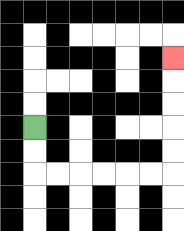{'start': '[1, 5]', 'end': '[7, 2]', 'path_directions': 'D,D,R,R,R,R,R,R,U,U,U,U,U', 'path_coordinates': '[[1, 5], [1, 6], [1, 7], [2, 7], [3, 7], [4, 7], [5, 7], [6, 7], [7, 7], [7, 6], [7, 5], [7, 4], [7, 3], [7, 2]]'}